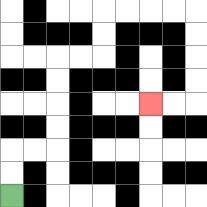{'start': '[0, 8]', 'end': '[6, 4]', 'path_directions': 'U,U,R,R,U,U,U,U,R,R,U,U,R,R,R,R,D,D,D,D,L,L', 'path_coordinates': '[[0, 8], [0, 7], [0, 6], [1, 6], [2, 6], [2, 5], [2, 4], [2, 3], [2, 2], [3, 2], [4, 2], [4, 1], [4, 0], [5, 0], [6, 0], [7, 0], [8, 0], [8, 1], [8, 2], [8, 3], [8, 4], [7, 4], [6, 4]]'}